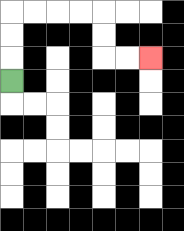{'start': '[0, 3]', 'end': '[6, 2]', 'path_directions': 'U,U,U,R,R,R,R,D,D,R,R', 'path_coordinates': '[[0, 3], [0, 2], [0, 1], [0, 0], [1, 0], [2, 0], [3, 0], [4, 0], [4, 1], [4, 2], [5, 2], [6, 2]]'}